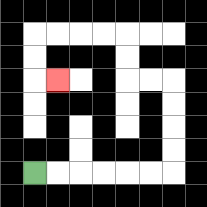{'start': '[1, 7]', 'end': '[2, 3]', 'path_directions': 'R,R,R,R,R,R,U,U,U,U,L,L,U,U,L,L,L,L,D,D,R', 'path_coordinates': '[[1, 7], [2, 7], [3, 7], [4, 7], [5, 7], [6, 7], [7, 7], [7, 6], [7, 5], [7, 4], [7, 3], [6, 3], [5, 3], [5, 2], [5, 1], [4, 1], [3, 1], [2, 1], [1, 1], [1, 2], [1, 3], [2, 3]]'}